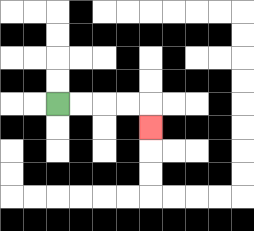{'start': '[2, 4]', 'end': '[6, 5]', 'path_directions': 'R,R,R,R,D', 'path_coordinates': '[[2, 4], [3, 4], [4, 4], [5, 4], [6, 4], [6, 5]]'}